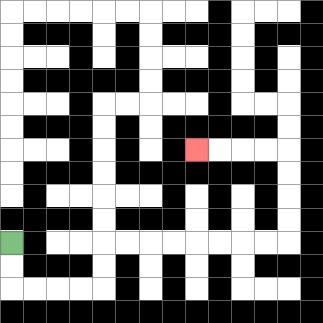{'start': '[0, 10]', 'end': '[8, 6]', 'path_directions': 'D,D,R,R,R,R,U,U,R,R,R,R,R,R,R,R,U,U,U,U,L,L,L,L', 'path_coordinates': '[[0, 10], [0, 11], [0, 12], [1, 12], [2, 12], [3, 12], [4, 12], [4, 11], [4, 10], [5, 10], [6, 10], [7, 10], [8, 10], [9, 10], [10, 10], [11, 10], [12, 10], [12, 9], [12, 8], [12, 7], [12, 6], [11, 6], [10, 6], [9, 6], [8, 6]]'}